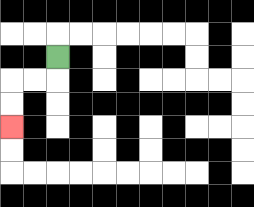{'start': '[2, 2]', 'end': '[0, 5]', 'path_directions': 'D,L,L,D,D', 'path_coordinates': '[[2, 2], [2, 3], [1, 3], [0, 3], [0, 4], [0, 5]]'}